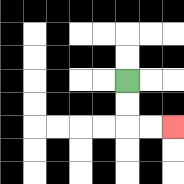{'start': '[5, 3]', 'end': '[7, 5]', 'path_directions': 'D,D,R,R', 'path_coordinates': '[[5, 3], [5, 4], [5, 5], [6, 5], [7, 5]]'}